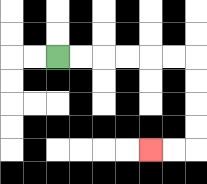{'start': '[2, 2]', 'end': '[6, 6]', 'path_directions': 'R,R,R,R,R,R,D,D,D,D,L,L', 'path_coordinates': '[[2, 2], [3, 2], [4, 2], [5, 2], [6, 2], [7, 2], [8, 2], [8, 3], [8, 4], [8, 5], [8, 6], [7, 6], [6, 6]]'}